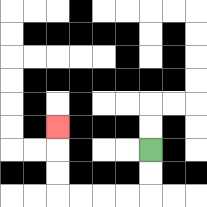{'start': '[6, 6]', 'end': '[2, 5]', 'path_directions': 'D,D,L,L,L,L,U,U,U', 'path_coordinates': '[[6, 6], [6, 7], [6, 8], [5, 8], [4, 8], [3, 8], [2, 8], [2, 7], [2, 6], [2, 5]]'}